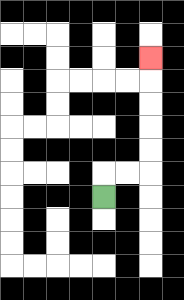{'start': '[4, 8]', 'end': '[6, 2]', 'path_directions': 'U,R,R,U,U,U,U,U', 'path_coordinates': '[[4, 8], [4, 7], [5, 7], [6, 7], [6, 6], [6, 5], [6, 4], [6, 3], [6, 2]]'}